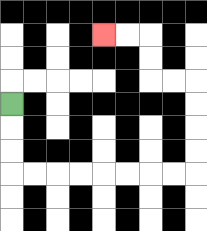{'start': '[0, 4]', 'end': '[4, 1]', 'path_directions': 'D,D,D,R,R,R,R,R,R,R,R,U,U,U,U,L,L,U,U,L,L', 'path_coordinates': '[[0, 4], [0, 5], [0, 6], [0, 7], [1, 7], [2, 7], [3, 7], [4, 7], [5, 7], [6, 7], [7, 7], [8, 7], [8, 6], [8, 5], [8, 4], [8, 3], [7, 3], [6, 3], [6, 2], [6, 1], [5, 1], [4, 1]]'}